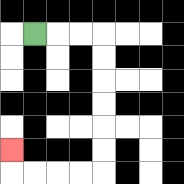{'start': '[1, 1]', 'end': '[0, 6]', 'path_directions': 'R,R,R,D,D,D,D,D,D,L,L,L,L,U', 'path_coordinates': '[[1, 1], [2, 1], [3, 1], [4, 1], [4, 2], [4, 3], [4, 4], [4, 5], [4, 6], [4, 7], [3, 7], [2, 7], [1, 7], [0, 7], [0, 6]]'}